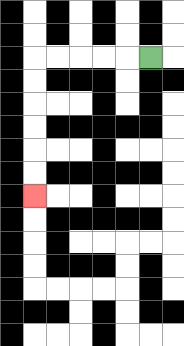{'start': '[6, 2]', 'end': '[1, 8]', 'path_directions': 'L,L,L,L,L,D,D,D,D,D,D', 'path_coordinates': '[[6, 2], [5, 2], [4, 2], [3, 2], [2, 2], [1, 2], [1, 3], [1, 4], [1, 5], [1, 6], [1, 7], [1, 8]]'}